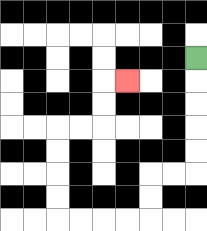{'start': '[8, 2]', 'end': '[5, 3]', 'path_directions': 'D,D,D,D,D,L,L,D,D,L,L,L,L,U,U,U,U,R,R,U,U,R', 'path_coordinates': '[[8, 2], [8, 3], [8, 4], [8, 5], [8, 6], [8, 7], [7, 7], [6, 7], [6, 8], [6, 9], [5, 9], [4, 9], [3, 9], [2, 9], [2, 8], [2, 7], [2, 6], [2, 5], [3, 5], [4, 5], [4, 4], [4, 3], [5, 3]]'}